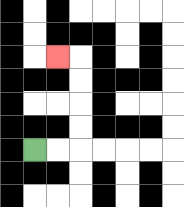{'start': '[1, 6]', 'end': '[2, 2]', 'path_directions': 'R,R,U,U,U,U,L', 'path_coordinates': '[[1, 6], [2, 6], [3, 6], [3, 5], [3, 4], [3, 3], [3, 2], [2, 2]]'}